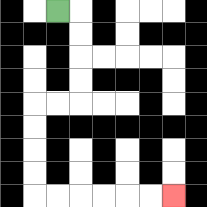{'start': '[2, 0]', 'end': '[7, 8]', 'path_directions': 'R,D,D,D,D,L,L,D,D,D,D,R,R,R,R,R,R', 'path_coordinates': '[[2, 0], [3, 0], [3, 1], [3, 2], [3, 3], [3, 4], [2, 4], [1, 4], [1, 5], [1, 6], [1, 7], [1, 8], [2, 8], [3, 8], [4, 8], [5, 8], [6, 8], [7, 8]]'}